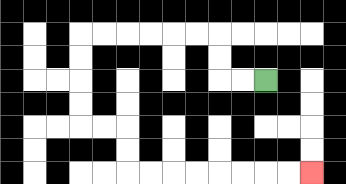{'start': '[11, 3]', 'end': '[13, 7]', 'path_directions': 'L,L,U,U,L,L,L,L,L,L,D,D,D,D,R,R,D,D,R,R,R,R,R,R,R,R', 'path_coordinates': '[[11, 3], [10, 3], [9, 3], [9, 2], [9, 1], [8, 1], [7, 1], [6, 1], [5, 1], [4, 1], [3, 1], [3, 2], [3, 3], [3, 4], [3, 5], [4, 5], [5, 5], [5, 6], [5, 7], [6, 7], [7, 7], [8, 7], [9, 7], [10, 7], [11, 7], [12, 7], [13, 7]]'}